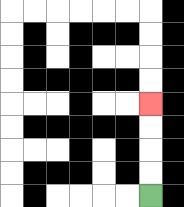{'start': '[6, 8]', 'end': '[6, 4]', 'path_directions': 'U,U,U,U', 'path_coordinates': '[[6, 8], [6, 7], [6, 6], [6, 5], [6, 4]]'}